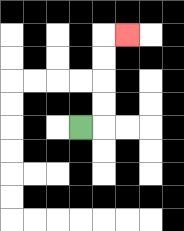{'start': '[3, 5]', 'end': '[5, 1]', 'path_directions': 'R,U,U,U,U,R', 'path_coordinates': '[[3, 5], [4, 5], [4, 4], [4, 3], [4, 2], [4, 1], [5, 1]]'}